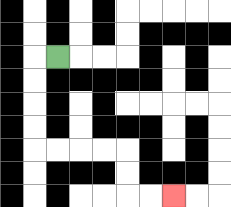{'start': '[2, 2]', 'end': '[7, 8]', 'path_directions': 'L,D,D,D,D,R,R,R,R,D,D,R,R', 'path_coordinates': '[[2, 2], [1, 2], [1, 3], [1, 4], [1, 5], [1, 6], [2, 6], [3, 6], [4, 6], [5, 6], [5, 7], [5, 8], [6, 8], [7, 8]]'}